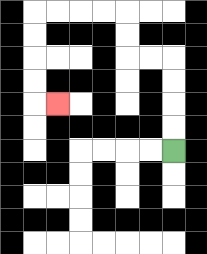{'start': '[7, 6]', 'end': '[2, 4]', 'path_directions': 'U,U,U,U,L,L,U,U,L,L,L,L,D,D,D,D,R', 'path_coordinates': '[[7, 6], [7, 5], [7, 4], [7, 3], [7, 2], [6, 2], [5, 2], [5, 1], [5, 0], [4, 0], [3, 0], [2, 0], [1, 0], [1, 1], [1, 2], [1, 3], [1, 4], [2, 4]]'}